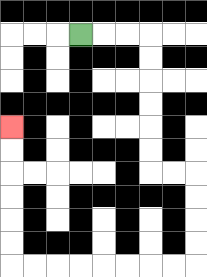{'start': '[3, 1]', 'end': '[0, 5]', 'path_directions': 'R,R,R,D,D,D,D,D,D,R,R,D,D,D,D,L,L,L,L,L,L,L,L,U,U,U,U,U,U', 'path_coordinates': '[[3, 1], [4, 1], [5, 1], [6, 1], [6, 2], [6, 3], [6, 4], [6, 5], [6, 6], [6, 7], [7, 7], [8, 7], [8, 8], [8, 9], [8, 10], [8, 11], [7, 11], [6, 11], [5, 11], [4, 11], [3, 11], [2, 11], [1, 11], [0, 11], [0, 10], [0, 9], [0, 8], [0, 7], [0, 6], [0, 5]]'}